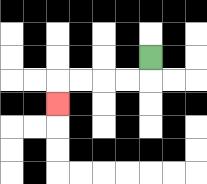{'start': '[6, 2]', 'end': '[2, 4]', 'path_directions': 'D,L,L,L,L,D', 'path_coordinates': '[[6, 2], [6, 3], [5, 3], [4, 3], [3, 3], [2, 3], [2, 4]]'}